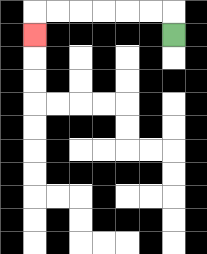{'start': '[7, 1]', 'end': '[1, 1]', 'path_directions': 'U,L,L,L,L,L,L,D', 'path_coordinates': '[[7, 1], [7, 0], [6, 0], [5, 0], [4, 0], [3, 0], [2, 0], [1, 0], [1, 1]]'}